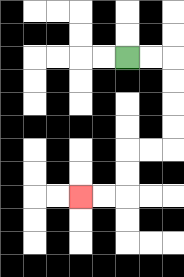{'start': '[5, 2]', 'end': '[3, 8]', 'path_directions': 'R,R,D,D,D,D,L,L,D,D,L,L', 'path_coordinates': '[[5, 2], [6, 2], [7, 2], [7, 3], [7, 4], [7, 5], [7, 6], [6, 6], [5, 6], [5, 7], [5, 8], [4, 8], [3, 8]]'}